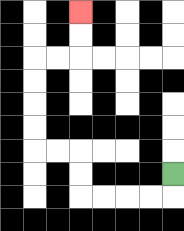{'start': '[7, 7]', 'end': '[3, 0]', 'path_directions': 'D,L,L,L,L,U,U,L,L,U,U,U,U,R,R,U,U', 'path_coordinates': '[[7, 7], [7, 8], [6, 8], [5, 8], [4, 8], [3, 8], [3, 7], [3, 6], [2, 6], [1, 6], [1, 5], [1, 4], [1, 3], [1, 2], [2, 2], [3, 2], [3, 1], [3, 0]]'}